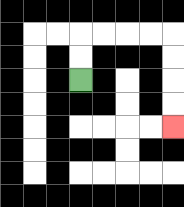{'start': '[3, 3]', 'end': '[7, 5]', 'path_directions': 'U,U,R,R,R,R,D,D,D,D', 'path_coordinates': '[[3, 3], [3, 2], [3, 1], [4, 1], [5, 1], [6, 1], [7, 1], [7, 2], [7, 3], [7, 4], [7, 5]]'}